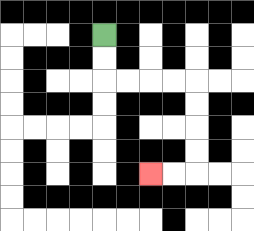{'start': '[4, 1]', 'end': '[6, 7]', 'path_directions': 'D,D,R,R,R,R,D,D,D,D,L,L', 'path_coordinates': '[[4, 1], [4, 2], [4, 3], [5, 3], [6, 3], [7, 3], [8, 3], [8, 4], [8, 5], [8, 6], [8, 7], [7, 7], [6, 7]]'}